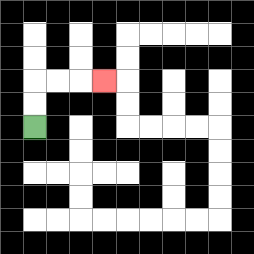{'start': '[1, 5]', 'end': '[4, 3]', 'path_directions': 'U,U,R,R,R', 'path_coordinates': '[[1, 5], [1, 4], [1, 3], [2, 3], [3, 3], [4, 3]]'}